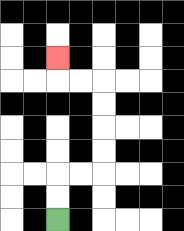{'start': '[2, 9]', 'end': '[2, 2]', 'path_directions': 'U,U,R,R,U,U,U,U,L,L,U', 'path_coordinates': '[[2, 9], [2, 8], [2, 7], [3, 7], [4, 7], [4, 6], [4, 5], [4, 4], [4, 3], [3, 3], [2, 3], [2, 2]]'}